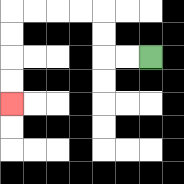{'start': '[6, 2]', 'end': '[0, 4]', 'path_directions': 'L,L,U,U,L,L,L,L,D,D,D,D', 'path_coordinates': '[[6, 2], [5, 2], [4, 2], [4, 1], [4, 0], [3, 0], [2, 0], [1, 0], [0, 0], [0, 1], [0, 2], [0, 3], [0, 4]]'}